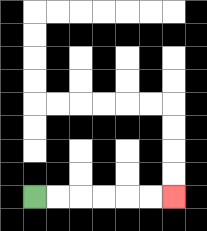{'start': '[1, 8]', 'end': '[7, 8]', 'path_directions': 'R,R,R,R,R,R', 'path_coordinates': '[[1, 8], [2, 8], [3, 8], [4, 8], [5, 8], [6, 8], [7, 8]]'}